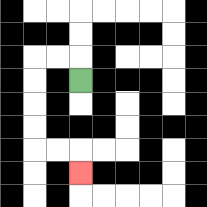{'start': '[3, 3]', 'end': '[3, 7]', 'path_directions': 'U,L,L,D,D,D,D,R,R,D', 'path_coordinates': '[[3, 3], [3, 2], [2, 2], [1, 2], [1, 3], [1, 4], [1, 5], [1, 6], [2, 6], [3, 6], [3, 7]]'}